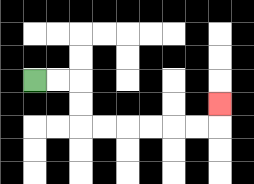{'start': '[1, 3]', 'end': '[9, 4]', 'path_directions': 'R,R,D,D,R,R,R,R,R,R,U', 'path_coordinates': '[[1, 3], [2, 3], [3, 3], [3, 4], [3, 5], [4, 5], [5, 5], [6, 5], [7, 5], [8, 5], [9, 5], [9, 4]]'}